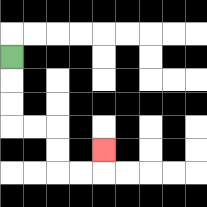{'start': '[0, 2]', 'end': '[4, 6]', 'path_directions': 'D,D,D,R,R,D,D,R,R,U', 'path_coordinates': '[[0, 2], [0, 3], [0, 4], [0, 5], [1, 5], [2, 5], [2, 6], [2, 7], [3, 7], [4, 7], [4, 6]]'}